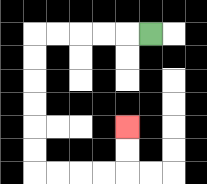{'start': '[6, 1]', 'end': '[5, 5]', 'path_directions': 'L,L,L,L,L,D,D,D,D,D,D,R,R,R,R,U,U', 'path_coordinates': '[[6, 1], [5, 1], [4, 1], [3, 1], [2, 1], [1, 1], [1, 2], [1, 3], [1, 4], [1, 5], [1, 6], [1, 7], [2, 7], [3, 7], [4, 7], [5, 7], [5, 6], [5, 5]]'}